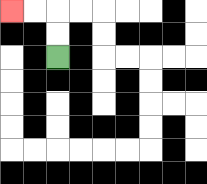{'start': '[2, 2]', 'end': '[0, 0]', 'path_directions': 'U,U,L,L', 'path_coordinates': '[[2, 2], [2, 1], [2, 0], [1, 0], [0, 0]]'}